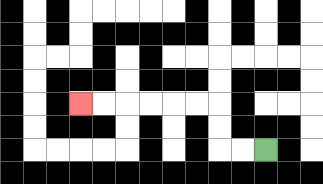{'start': '[11, 6]', 'end': '[3, 4]', 'path_directions': 'L,L,U,U,L,L,L,L,L,L', 'path_coordinates': '[[11, 6], [10, 6], [9, 6], [9, 5], [9, 4], [8, 4], [7, 4], [6, 4], [5, 4], [4, 4], [3, 4]]'}